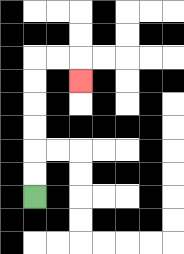{'start': '[1, 8]', 'end': '[3, 3]', 'path_directions': 'U,U,U,U,U,U,R,R,D', 'path_coordinates': '[[1, 8], [1, 7], [1, 6], [1, 5], [1, 4], [1, 3], [1, 2], [2, 2], [3, 2], [3, 3]]'}